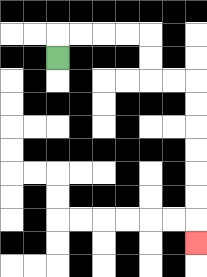{'start': '[2, 2]', 'end': '[8, 10]', 'path_directions': 'U,R,R,R,R,D,D,R,R,D,D,D,D,D,D,D', 'path_coordinates': '[[2, 2], [2, 1], [3, 1], [4, 1], [5, 1], [6, 1], [6, 2], [6, 3], [7, 3], [8, 3], [8, 4], [8, 5], [8, 6], [8, 7], [8, 8], [8, 9], [8, 10]]'}